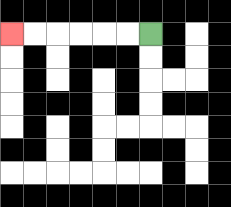{'start': '[6, 1]', 'end': '[0, 1]', 'path_directions': 'L,L,L,L,L,L', 'path_coordinates': '[[6, 1], [5, 1], [4, 1], [3, 1], [2, 1], [1, 1], [0, 1]]'}